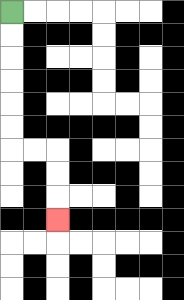{'start': '[0, 0]', 'end': '[2, 9]', 'path_directions': 'D,D,D,D,D,D,R,R,D,D,D', 'path_coordinates': '[[0, 0], [0, 1], [0, 2], [0, 3], [0, 4], [0, 5], [0, 6], [1, 6], [2, 6], [2, 7], [2, 8], [2, 9]]'}